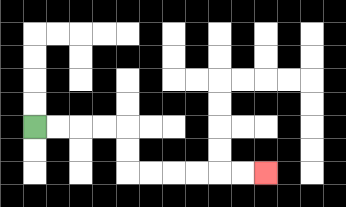{'start': '[1, 5]', 'end': '[11, 7]', 'path_directions': 'R,R,R,R,D,D,R,R,R,R,R,R', 'path_coordinates': '[[1, 5], [2, 5], [3, 5], [4, 5], [5, 5], [5, 6], [5, 7], [6, 7], [7, 7], [8, 7], [9, 7], [10, 7], [11, 7]]'}